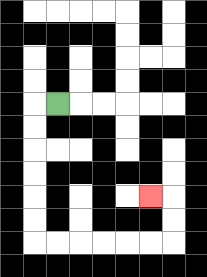{'start': '[2, 4]', 'end': '[6, 8]', 'path_directions': 'L,D,D,D,D,D,D,R,R,R,R,R,R,U,U,L', 'path_coordinates': '[[2, 4], [1, 4], [1, 5], [1, 6], [1, 7], [1, 8], [1, 9], [1, 10], [2, 10], [3, 10], [4, 10], [5, 10], [6, 10], [7, 10], [7, 9], [7, 8], [6, 8]]'}